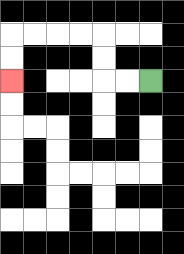{'start': '[6, 3]', 'end': '[0, 3]', 'path_directions': 'L,L,U,U,L,L,L,L,D,D', 'path_coordinates': '[[6, 3], [5, 3], [4, 3], [4, 2], [4, 1], [3, 1], [2, 1], [1, 1], [0, 1], [0, 2], [0, 3]]'}